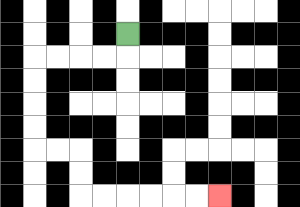{'start': '[5, 1]', 'end': '[9, 8]', 'path_directions': 'D,L,L,L,L,D,D,D,D,R,R,D,D,R,R,R,R,R,R', 'path_coordinates': '[[5, 1], [5, 2], [4, 2], [3, 2], [2, 2], [1, 2], [1, 3], [1, 4], [1, 5], [1, 6], [2, 6], [3, 6], [3, 7], [3, 8], [4, 8], [5, 8], [6, 8], [7, 8], [8, 8], [9, 8]]'}